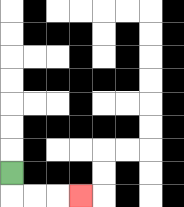{'start': '[0, 7]', 'end': '[3, 8]', 'path_directions': 'D,R,R,R', 'path_coordinates': '[[0, 7], [0, 8], [1, 8], [2, 8], [3, 8]]'}